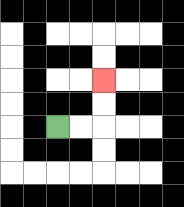{'start': '[2, 5]', 'end': '[4, 3]', 'path_directions': 'R,R,U,U', 'path_coordinates': '[[2, 5], [3, 5], [4, 5], [4, 4], [4, 3]]'}